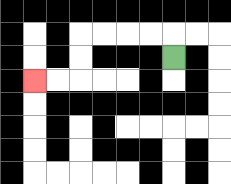{'start': '[7, 2]', 'end': '[1, 3]', 'path_directions': 'U,L,L,L,L,D,D,L,L', 'path_coordinates': '[[7, 2], [7, 1], [6, 1], [5, 1], [4, 1], [3, 1], [3, 2], [3, 3], [2, 3], [1, 3]]'}